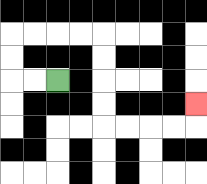{'start': '[2, 3]', 'end': '[8, 4]', 'path_directions': 'L,L,U,U,R,R,R,R,D,D,D,D,R,R,R,R,U', 'path_coordinates': '[[2, 3], [1, 3], [0, 3], [0, 2], [0, 1], [1, 1], [2, 1], [3, 1], [4, 1], [4, 2], [4, 3], [4, 4], [4, 5], [5, 5], [6, 5], [7, 5], [8, 5], [8, 4]]'}